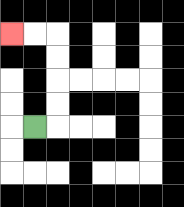{'start': '[1, 5]', 'end': '[0, 1]', 'path_directions': 'R,U,U,U,U,L,L', 'path_coordinates': '[[1, 5], [2, 5], [2, 4], [2, 3], [2, 2], [2, 1], [1, 1], [0, 1]]'}